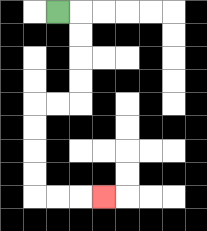{'start': '[2, 0]', 'end': '[4, 8]', 'path_directions': 'R,D,D,D,D,L,L,D,D,D,D,R,R,R', 'path_coordinates': '[[2, 0], [3, 0], [3, 1], [3, 2], [3, 3], [3, 4], [2, 4], [1, 4], [1, 5], [1, 6], [1, 7], [1, 8], [2, 8], [3, 8], [4, 8]]'}